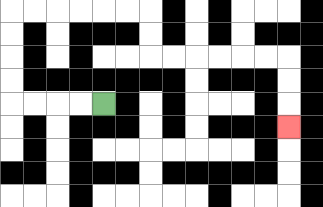{'start': '[4, 4]', 'end': '[12, 5]', 'path_directions': 'L,L,L,L,U,U,U,U,R,R,R,R,R,R,D,D,R,R,R,R,R,R,D,D,D', 'path_coordinates': '[[4, 4], [3, 4], [2, 4], [1, 4], [0, 4], [0, 3], [0, 2], [0, 1], [0, 0], [1, 0], [2, 0], [3, 0], [4, 0], [5, 0], [6, 0], [6, 1], [6, 2], [7, 2], [8, 2], [9, 2], [10, 2], [11, 2], [12, 2], [12, 3], [12, 4], [12, 5]]'}